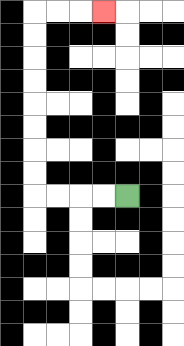{'start': '[5, 8]', 'end': '[4, 0]', 'path_directions': 'L,L,L,L,U,U,U,U,U,U,U,U,R,R,R', 'path_coordinates': '[[5, 8], [4, 8], [3, 8], [2, 8], [1, 8], [1, 7], [1, 6], [1, 5], [1, 4], [1, 3], [1, 2], [1, 1], [1, 0], [2, 0], [3, 0], [4, 0]]'}